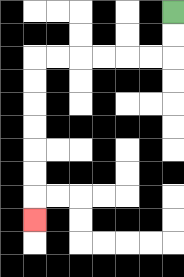{'start': '[7, 0]', 'end': '[1, 9]', 'path_directions': 'D,D,L,L,L,L,L,L,D,D,D,D,D,D,D', 'path_coordinates': '[[7, 0], [7, 1], [7, 2], [6, 2], [5, 2], [4, 2], [3, 2], [2, 2], [1, 2], [1, 3], [1, 4], [1, 5], [1, 6], [1, 7], [1, 8], [1, 9]]'}